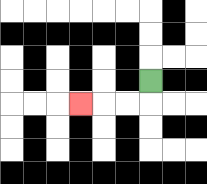{'start': '[6, 3]', 'end': '[3, 4]', 'path_directions': 'D,L,L,L', 'path_coordinates': '[[6, 3], [6, 4], [5, 4], [4, 4], [3, 4]]'}